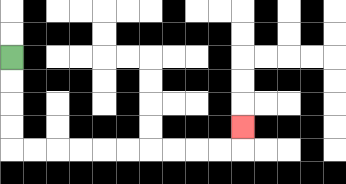{'start': '[0, 2]', 'end': '[10, 5]', 'path_directions': 'D,D,D,D,R,R,R,R,R,R,R,R,R,R,U', 'path_coordinates': '[[0, 2], [0, 3], [0, 4], [0, 5], [0, 6], [1, 6], [2, 6], [3, 6], [4, 6], [5, 6], [6, 6], [7, 6], [8, 6], [9, 6], [10, 6], [10, 5]]'}